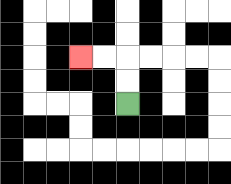{'start': '[5, 4]', 'end': '[3, 2]', 'path_directions': 'U,U,L,L', 'path_coordinates': '[[5, 4], [5, 3], [5, 2], [4, 2], [3, 2]]'}